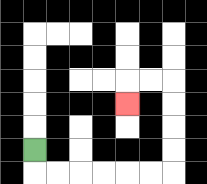{'start': '[1, 6]', 'end': '[5, 4]', 'path_directions': 'D,R,R,R,R,R,R,U,U,U,U,L,L,D', 'path_coordinates': '[[1, 6], [1, 7], [2, 7], [3, 7], [4, 7], [5, 7], [6, 7], [7, 7], [7, 6], [7, 5], [7, 4], [7, 3], [6, 3], [5, 3], [5, 4]]'}